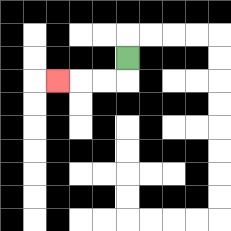{'start': '[5, 2]', 'end': '[2, 3]', 'path_directions': 'D,L,L,L', 'path_coordinates': '[[5, 2], [5, 3], [4, 3], [3, 3], [2, 3]]'}